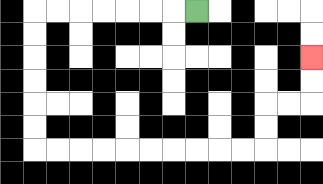{'start': '[8, 0]', 'end': '[13, 2]', 'path_directions': 'L,L,L,L,L,L,L,D,D,D,D,D,D,R,R,R,R,R,R,R,R,R,R,U,U,R,R,U,U', 'path_coordinates': '[[8, 0], [7, 0], [6, 0], [5, 0], [4, 0], [3, 0], [2, 0], [1, 0], [1, 1], [1, 2], [1, 3], [1, 4], [1, 5], [1, 6], [2, 6], [3, 6], [4, 6], [5, 6], [6, 6], [7, 6], [8, 6], [9, 6], [10, 6], [11, 6], [11, 5], [11, 4], [12, 4], [13, 4], [13, 3], [13, 2]]'}